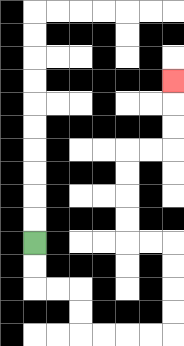{'start': '[1, 10]', 'end': '[7, 3]', 'path_directions': 'D,D,R,R,D,D,R,R,R,R,U,U,U,U,L,L,U,U,U,U,R,R,U,U,U', 'path_coordinates': '[[1, 10], [1, 11], [1, 12], [2, 12], [3, 12], [3, 13], [3, 14], [4, 14], [5, 14], [6, 14], [7, 14], [7, 13], [7, 12], [7, 11], [7, 10], [6, 10], [5, 10], [5, 9], [5, 8], [5, 7], [5, 6], [6, 6], [7, 6], [7, 5], [7, 4], [7, 3]]'}